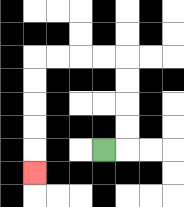{'start': '[4, 6]', 'end': '[1, 7]', 'path_directions': 'R,U,U,U,U,L,L,L,L,D,D,D,D,D', 'path_coordinates': '[[4, 6], [5, 6], [5, 5], [5, 4], [5, 3], [5, 2], [4, 2], [3, 2], [2, 2], [1, 2], [1, 3], [1, 4], [1, 5], [1, 6], [1, 7]]'}